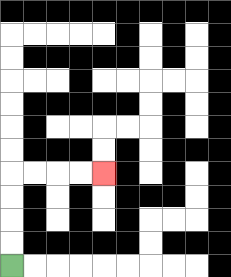{'start': '[0, 11]', 'end': '[4, 7]', 'path_directions': 'U,U,U,U,R,R,R,R', 'path_coordinates': '[[0, 11], [0, 10], [0, 9], [0, 8], [0, 7], [1, 7], [2, 7], [3, 7], [4, 7]]'}